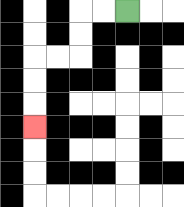{'start': '[5, 0]', 'end': '[1, 5]', 'path_directions': 'L,L,D,D,L,L,D,D,D', 'path_coordinates': '[[5, 0], [4, 0], [3, 0], [3, 1], [3, 2], [2, 2], [1, 2], [1, 3], [1, 4], [1, 5]]'}